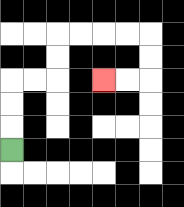{'start': '[0, 6]', 'end': '[4, 3]', 'path_directions': 'U,U,U,R,R,U,U,R,R,R,R,D,D,L,L', 'path_coordinates': '[[0, 6], [0, 5], [0, 4], [0, 3], [1, 3], [2, 3], [2, 2], [2, 1], [3, 1], [4, 1], [5, 1], [6, 1], [6, 2], [6, 3], [5, 3], [4, 3]]'}